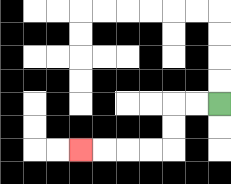{'start': '[9, 4]', 'end': '[3, 6]', 'path_directions': 'L,L,D,D,L,L,L,L', 'path_coordinates': '[[9, 4], [8, 4], [7, 4], [7, 5], [7, 6], [6, 6], [5, 6], [4, 6], [3, 6]]'}